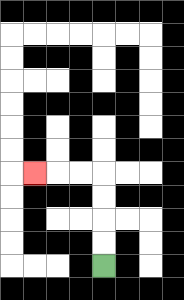{'start': '[4, 11]', 'end': '[1, 7]', 'path_directions': 'U,U,U,U,L,L,L', 'path_coordinates': '[[4, 11], [4, 10], [4, 9], [4, 8], [4, 7], [3, 7], [2, 7], [1, 7]]'}